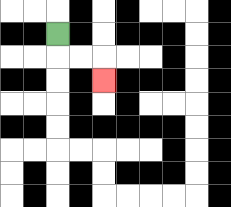{'start': '[2, 1]', 'end': '[4, 3]', 'path_directions': 'D,R,R,D', 'path_coordinates': '[[2, 1], [2, 2], [3, 2], [4, 2], [4, 3]]'}